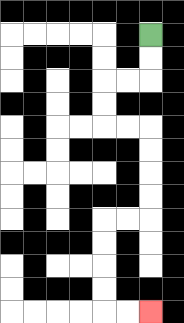{'start': '[6, 1]', 'end': '[6, 13]', 'path_directions': 'D,D,L,L,D,D,R,R,D,D,D,D,L,L,D,D,D,D,R,R', 'path_coordinates': '[[6, 1], [6, 2], [6, 3], [5, 3], [4, 3], [4, 4], [4, 5], [5, 5], [6, 5], [6, 6], [6, 7], [6, 8], [6, 9], [5, 9], [4, 9], [4, 10], [4, 11], [4, 12], [4, 13], [5, 13], [6, 13]]'}